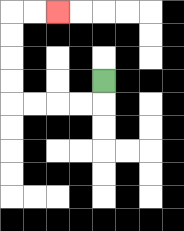{'start': '[4, 3]', 'end': '[2, 0]', 'path_directions': 'D,L,L,L,L,U,U,U,U,R,R', 'path_coordinates': '[[4, 3], [4, 4], [3, 4], [2, 4], [1, 4], [0, 4], [0, 3], [0, 2], [0, 1], [0, 0], [1, 0], [2, 0]]'}